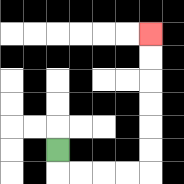{'start': '[2, 6]', 'end': '[6, 1]', 'path_directions': 'D,R,R,R,R,U,U,U,U,U,U', 'path_coordinates': '[[2, 6], [2, 7], [3, 7], [4, 7], [5, 7], [6, 7], [6, 6], [6, 5], [6, 4], [6, 3], [6, 2], [6, 1]]'}